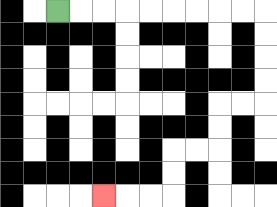{'start': '[2, 0]', 'end': '[4, 8]', 'path_directions': 'R,R,R,R,R,R,R,R,R,D,D,D,D,L,L,D,D,L,L,D,D,L,L,L', 'path_coordinates': '[[2, 0], [3, 0], [4, 0], [5, 0], [6, 0], [7, 0], [8, 0], [9, 0], [10, 0], [11, 0], [11, 1], [11, 2], [11, 3], [11, 4], [10, 4], [9, 4], [9, 5], [9, 6], [8, 6], [7, 6], [7, 7], [7, 8], [6, 8], [5, 8], [4, 8]]'}